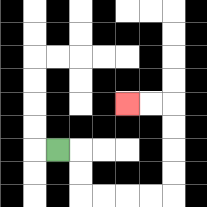{'start': '[2, 6]', 'end': '[5, 4]', 'path_directions': 'R,D,D,R,R,R,R,U,U,U,U,L,L', 'path_coordinates': '[[2, 6], [3, 6], [3, 7], [3, 8], [4, 8], [5, 8], [6, 8], [7, 8], [7, 7], [7, 6], [7, 5], [7, 4], [6, 4], [5, 4]]'}